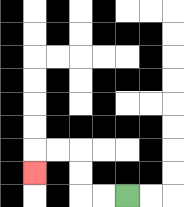{'start': '[5, 8]', 'end': '[1, 7]', 'path_directions': 'L,L,U,U,L,L,D', 'path_coordinates': '[[5, 8], [4, 8], [3, 8], [3, 7], [3, 6], [2, 6], [1, 6], [1, 7]]'}